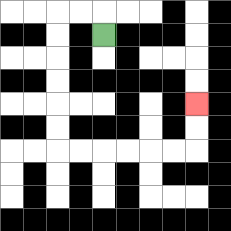{'start': '[4, 1]', 'end': '[8, 4]', 'path_directions': 'U,L,L,D,D,D,D,D,D,R,R,R,R,R,R,U,U', 'path_coordinates': '[[4, 1], [4, 0], [3, 0], [2, 0], [2, 1], [2, 2], [2, 3], [2, 4], [2, 5], [2, 6], [3, 6], [4, 6], [5, 6], [6, 6], [7, 6], [8, 6], [8, 5], [8, 4]]'}